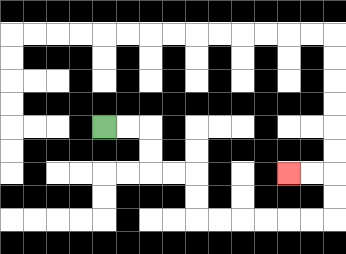{'start': '[4, 5]', 'end': '[12, 7]', 'path_directions': 'R,R,D,D,R,R,D,D,R,R,R,R,R,R,U,U,L,L', 'path_coordinates': '[[4, 5], [5, 5], [6, 5], [6, 6], [6, 7], [7, 7], [8, 7], [8, 8], [8, 9], [9, 9], [10, 9], [11, 9], [12, 9], [13, 9], [14, 9], [14, 8], [14, 7], [13, 7], [12, 7]]'}